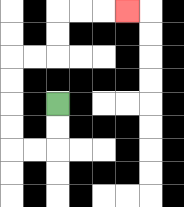{'start': '[2, 4]', 'end': '[5, 0]', 'path_directions': 'D,D,L,L,U,U,U,U,R,R,U,U,R,R,R', 'path_coordinates': '[[2, 4], [2, 5], [2, 6], [1, 6], [0, 6], [0, 5], [0, 4], [0, 3], [0, 2], [1, 2], [2, 2], [2, 1], [2, 0], [3, 0], [4, 0], [5, 0]]'}